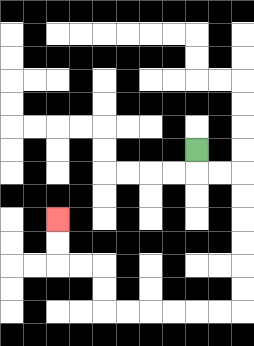{'start': '[8, 6]', 'end': '[2, 9]', 'path_directions': 'D,R,R,D,D,D,D,D,D,L,L,L,L,L,L,U,U,L,L,U,U', 'path_coordinates': '[[8, 6], [8, 7], [9, 7], [10, 7], [10, 8], [10, 9], [10, 10], [10, 11], [10, 12], [10, 13], [9, 13], [8, 13], [7, 13], [6, 13], [5, 13], [4, 13], [4, 12], [4, 11], [3, 11], [2, 11], [2, 10], [2, 9]]'}